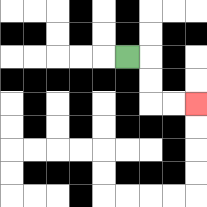{'start': '[5, 2]', 'end': '[8, 4]', 'path_directions': 'R,D,D,R,R', 'path_coordinates': '[[5, 2], [6, 2], [6, 3], [6, 4], [7, 4], [8, 4]]'}